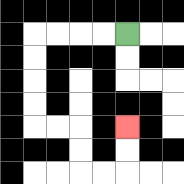{'start': '[5, 1]', 'end': '[5, 5]', 'path_directions': 'L,L,L,L,D,D,D,D,R,R,D,D,R,R,U,U', 'path_coordinates': '[[5, 1], [4, 1], [3, 1], [2, 1], [1, 1], [1, 2], [1, 3], [1, 4], [1, 5], [2, 5], [3, 5], [3, 6], [3, 7], [4, 7], [5, 7], [5, 6], [5, 5]]'}